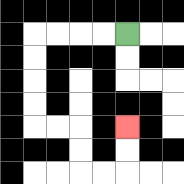{'start': '[5, 1]', 'end': '[5, 5]', 'path_directions': 'L,L,L,L,D,D,D,D,R,R,D,D,R,R,U,U', 'path_coordinates': '[[5, 1], [4, 1], [3, 1], [2, 1], [1, 1], [1, 2], [1, 3], [1, 4], [1, 5], [2, 5], [3, 5], [3, 6], [3, 7], [4, 7], [5, 7], [5, 6], [5, 5]]'}